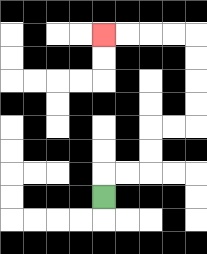{'start': '[4, 8]', 'end': '[4, 1]', 'path_directions': 'U,R,R,U,U,R,R,U,U,U,U,L,L,L,L', 'path_coordinates': '[[4, 8], [4, 7], [5, 7], [6, 7], [6, 6], [6, 5], [7, 5], [8, 5], [8, 4], [8, 3], [8, 2], [8, 1], [7, 1], [6, 1], [5, 1], [4, 1]]'}